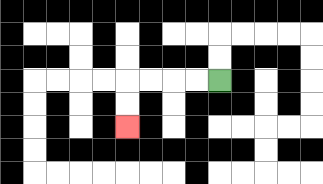{'start': '[9, 3]', 'end': '[5, 5]', 'path_directions': 'L,L,L,L,D,D', 'path_coordinates': '[[9, 3], [8, 3], [7, 3], [6, 3], [5, 3], [5, 4], [5, 5]]'}